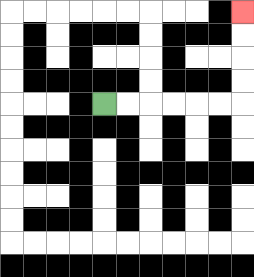{'start': '[4, 4]', 'end': '[10, 0]', 'path_directions': 'R,R,R,R,R,R,U,U,U,U', 'path_coordinates': '[[4, 4], [5, 4], [6, 4], [7, 4], [8, 4], [9, 4], [10, 4], [10, 3], [10, 2], [10, 1], [10, 0]]'}